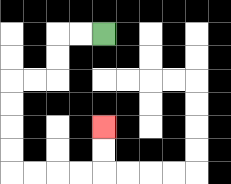{'start': '[4, 1]', 'end': '[4, 5]', 'path_directions': 'L,L,D,D,L,L,D,D,D,D,R,R,R,R,U,U', 'path_coordinates': '[[4, 1], [3, 1], [2, 1], [2, 2], [2, 3], [1, 3], [0, 3], [0, 4], [0, 5], [0, 6], [0, 7], [1, 7], [2, 7], [3, 7], [4, 7], [4, 6], [4, 5]]'}